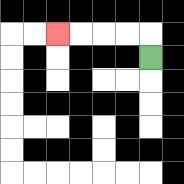{'start': '[6, 2]', 'end': '[2, 1]', 'path_directions': 'U,L,L,L,L', 'path_coordinates': '[[6, 2], [6, 1], [5, 1], [4, 1], [3, 1], [2, 1]]'}